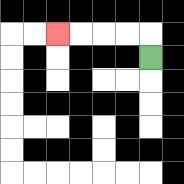{'start': '[6, 2]', 'end': '[2, 1]', 'path_directions': 'U,L,L,L,L', 'path_coordinates': '[[6, 2], [6, 1], [5, 1], [4, 1], [3, 1], [2, 1]]'}